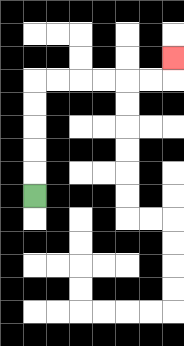{'start': '[1, 8]', 'end': '[7, 2]', 'path_directions': 'U,U,U,U,U,R,R,R,R,R,R,U', 'path_coordinates': '[[1, 8], [1, 7], [1, 6], [1, 5], [1, 4], [1, 3], [2, 3], [3, 3], [4, 3], [5, 3], [6, 3], [7, 3], [7, 2]]'}